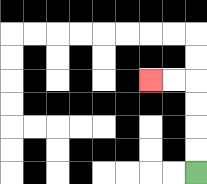{'start': '[8, 7]', 'end': '[6, 3]', 'path_directions': 'U,U,U,U,L,L', 'path_coordinates': '[[8, 7], [8, 6], [8, 5], [8, 4], [8, 3], [7, 3], [6, 3]]'}